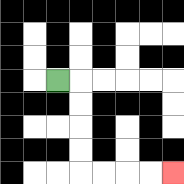{'start': '[2, 3]', 'end': '[7, 7]', 'path_directions': 'R,D,D,D,D,R,R,R,R', 'path_coordinates': '[[2, 3], [3, 3], [3, 4], [3, 5], [3, 6], [3, 7], [4, 7], [5, 7], [6, 7], [7, 7]]'}